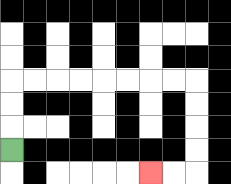{'start': '[0, 6]', 'end': '[6, 7]', 'path_directions': 'U,U,U,R,R,R,R,R,R,R,R,D,D,D,D,L,L', 'path_coordinates': '[[0, 6], [0, 5], [0, 4], [0, 3], [1, 3], [2, 3], [3, 3], [4, 3], [5, 3], [6, 3], [7, 3], [8, 3], [8, 4], [8, 5], [8, 6], [8, 7], [7, 7], [6, 7]]'}